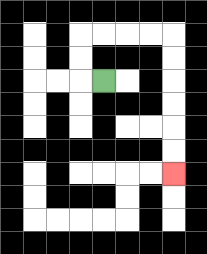{'start': '[4, 3]', 'end': '[7, 7]', 'path_directions': 'L,U,U,R,R,R,R,D,D,D,D,D,D', 'path_coordinates': '[[4, 3], [3, 3], [3, 2], [3, 1], [4, 1], [5, 1], [6, 1], [7, 1], [7, 2], [7, 3], [7, 4], [7, 5], [7, 6], [7, 7]]'}